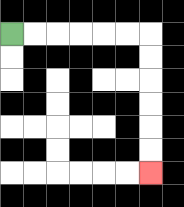{'start': '[0, 1]', 'end': '[6, 7]', 'path_directions': 'R,R,R,R,R,R,D,D,D,D,D,D', 'path_coordinates': '[[0, 1], [1, 1], [2, 1], [3, 1], [4, 1], [5, 1], [6, 1], [6, 2], [6, 3], [6, 4], [6, 5], [6, 6], [6, 7]]'}